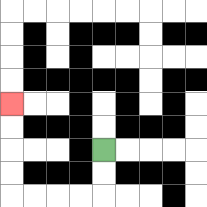{'start': '[4, 6]', 'end': '[0, 4]', 'path_directions': 'D,D,L,L,L,L,U,U,U,U', 'path_coordinates': '[[4, 6], [4, 7], [4, 8], [3, 8], [2, 8], [1, 8], [0, 8], [0, 7], [0, 6], [0, 5], [0, 4]]'}